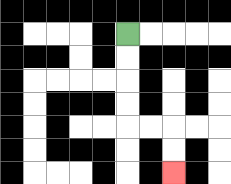{'start': '[5, 1]', 'end': '[7, 7]', 'path_directions': 'D,D,D,D,R,R,D,D', 'path_coordinates': '[[5, 1], [5, 2], [5, 3], [5, 4], [5, 5], [6, 5], [7, 5], [7, 6], [7, 7]]'}